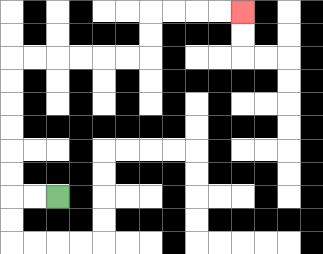{'start': '[2, 8]', 'end': '[10, 0]', 'path_directions': 'L,L,U,U,U,U,U,U,R,R,R,R,R,R,U,U,R,R,R,R', 'path_coordinates': '[[2, 8], [1, 8], [0, 8], [0, 7], [0, 6], [0, 5], [0, 4], [0, 3], [0, 2], [1, 2], [2, 2], [3, 2], [4, 2], [5, 2], [6, 2], [6, 1], [6, 0], [7, 0], [8, 0], [9, 0], [10, 0]]'}